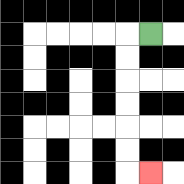{'start': '[6, 1]', 'end': '[6, 7]', 'path_directions': 'L,D,D,D,D,D,D,R', 'path_coordinates': '[[6, 1], [5, 1], [5, 2], [5, 3], [5, 4], [5, 5], [5, 6], [5, 7], [6, 7]]'}